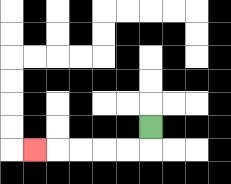{'start': '[6, 5]', 'end': '[1, 6]', 'path_directions': 'D,L,L,L,L,L', 'path_coordinates': '[[6, 5], [6, 6], [5, 6], [4, 6], [3, 6], [2, 6], [1, 6]]'}